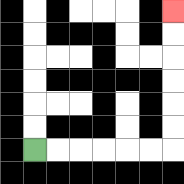{'start': '[1, 6]', 'end': '[7, 0]', 'path_directions': 'R,R,R,R,R,R,U,U,U,U,U,U', 'path_coordinates': '[[1, 6], [2, 6], [3, 6], [4, 6], [5, 6], [6, 6], [7, 6], [7, 5], [7, 4], [7, 3], [7, 2], [7, 1], [7, 0]]'}